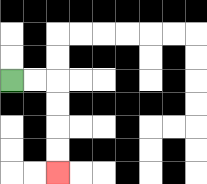{'start': '[0, 3]', 'end': '[2, 7]', 'path_directions': 'R,R,D,D,D,D', 'path_coordinates': '[[0, 3], [1, 3], [2, 3], [2, 4], [2, 5], [2, 6], [2, 7]]'}